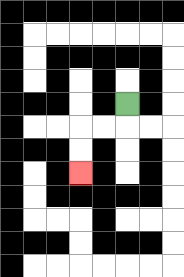{'start': '[5, 4]', 'end': '[3, 7]', 'path_directions': 'D,L,L,D,D', 'path_coordinates': '[[5, 4], [5, 5], [4, 5], [3, 5], [3, 6], [3, 7]]'}